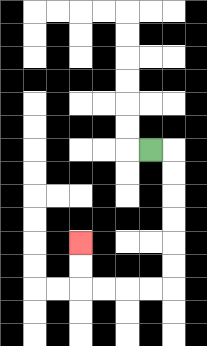{'start': '[6, 6]', 'end': '[3, 10]', 'path_directions': 'R,D,D,D,D,D,D,L,L,L,L,U,U', 'path_coordinates': '[[6, 6], [7, 6], [7, 7], [7, 8], [7, 9], [7, 10], [7, 11], [7, 12], [6, 12], [5, 12], [4, 12], [3, 12], [3, 11], [3, 10]]'}